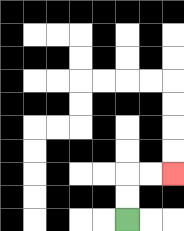{'start': '[5, 9]', 'end': '[7, 7]', 'path_directions': 'U,U,R,R', 'path_coordinates': '[[5, 9], [5, 8], [5, 7], [6, 7], [7, 7]]'}